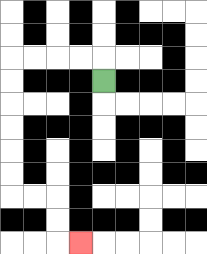{'start': '[4, 3]', 'end': '[3, 10]', 'path_directions': 'U,L,L,L,L,D,D,D,D,D,D,R,R,D,D,R', 'path_coordinates': '[[4, 3], [4, 2], [3, 2], [2, 2], [1, 2], [0, 2], [0, 3], [0, 4], [0, 5], [0, 6], [0, 7], [0, 8], [1, 8], [2, 8], [2, 9], [2, 10], [3, 10]]'}